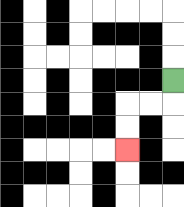{'start': '[7, 3]', 'end': '[5, 6]', 'path_directions': 'D,L,L,D,D', 'path_coordinates': '[[7, 3], [7, 4], [6, 4], [5, 4], [5, 5], [5, 6]]'}